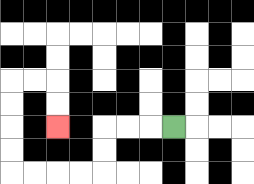{'start': '[7, 5]', 'end': '[2, 5]', 'path_directions': 'L,L,L,D,D,L,L,L,L,U,U,U,U,R,R,D,D', 'path_coordinates': '[[7, 5], [6, 5], [5, 5], [4, 5], [4, 6], [4, 7], [3, 7], [2, 7], [1, 7], [0, 7], [0, 6], [0, 5], [0, 4], [0, 3], [1, 3], [2, 3], [2, 4], [2, 5]]'}